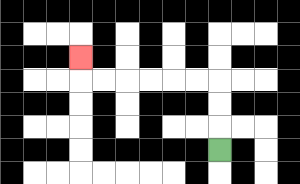{'start': '[9, 6]', 'end': '[3, 2]', 'path_directions': 'U,U,U,L,L,L,L,L,L,U', 'path_coordinates': '[[9, 6], [9, 5], [9, 4], [9, 3], [8, 3], [7, 3], [6, 3], [5, 3], [4, 3], [3, 3], [3, 2]]'}